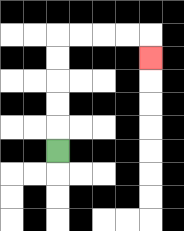{'start': '[2, 6]', 'end': '[6, 2]', 'path_directions': 'U,U,U,U,U,R,R,R,R,D', 'path_coordinates': '[[2, 6], [2, 5], [2, 4], [2, 3], [2, 2], [2, 1], [3, 1], [4, 1], [5, 1], [6, 1], [6, 2]]'}